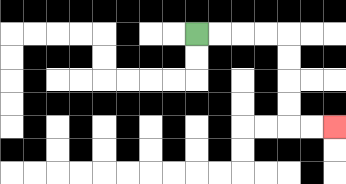{'start': '[8, 1]', 'end': '[14, 5]', 'path_directions': 'R,R,R,R,D,D,D,D,R,R', 'path_coordinates': '[[8, 1], [9, 1], [10, 1], [11, 1], [12, 1], [12, 2], [12, 3], [12, 4], [12, 5], [13, 5], [14, 5]]'}